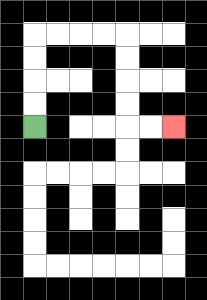{'start': '[1, 5]', 'end': '[7, 5]', 'path_directions': 'U,U,U,U,R,R,R,R,D,D,D,D,R,R', 'path_coordinates': '[[1, 5], [1, 4], [1, 3], [1, 2], [1, 1], [2, 1], [3, 1], [4, 1], [5, 1], [5, 2], [5, 3], [5, 4], [5, 5], [6, 5], [7, 5]]'}